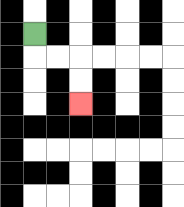{'start': '[1, 1]', 'end': '[3, 4]', 'path_directions': 'D,R,R,D,D', 'path_coordinates': '[[1, 1], [1, 2], [2, 2], [3, 2], [3, 3], [3, 4]]'}